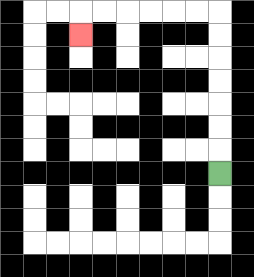{'start': '[9, 7]', 'end': '[3, 1]', 'path_directions': 'U,U,U,U,U,U,U,L,L,L,L,L,L,D', 'path_coordinates': '[[9, 7], [9, 6], [9, 5], [9, 4], [9, 3], [9, 2], [9, 1], [9, 0], [8, 0], [7, 0], [6, 0], [5, 0], [4, 0], [3, 0], [3, 1]]'}